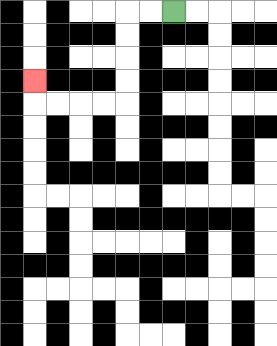{'start': '[7, 0]', 'end': '[1, 3]', 'path_directions': 'L,L,D,D,D,D,L,L,L,L,U', 'path_coordinates': '[[7, 0], [6, 0], [5, 0], [5, 1], [5, 2], [5, 3], [5, 4], [4, 4], [3, 4], [2, 4], [1, 4], [1, 3]]'}